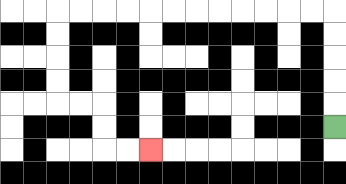{'start': '[14, 5]', 'end': '[6, 6]', 'path_directions': 'U,U,U,U,U,L,L,L,L,L,L,L,L,L,L,L,L,D,D,D,D,R,R,D,D,R,R', 'path_coordinates': '[[14, 5], [14, 4], [14, 3], [14, 2], [14, 1], [14, 0], [13, 0], [12, 0], [11, 0], [10, 0], [9, 0], [8, 0], [7, 0], [6, 0], [5, 0], [4, 0], [3, 0], [2, 0], [2, 1], [2, 2], [2, 3], [2, 4], [3, 4], [4, 4], [4, 5], [4, 6], [5, 6], [6, 6]]'}